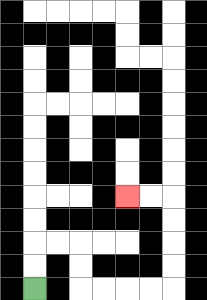{'start': '[1, 12]', 'end': '[5, 8]', 'path_directions': 'U,U,R,R,D,D,R,R,R,R,U,U,U,U,L,L', 'path_coordinates': '[[1, 12], [1, 11], [1, 10], [2, 10], [3, 10], [3, 11], [3, 12], [4, 12], [5, 12], [6, 12], [7, 12], [7, 11], [7, 10], [7, 9], [7, 8], [6, 8], [5, 8]]'}